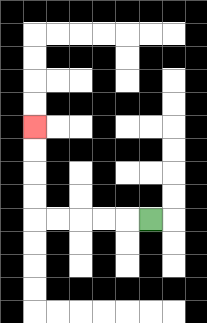{'start': '[6, 9]', 'end': '[1, 5]', 'path_directions': 'L,L,L,L,L,U,U,U,U', 'path_coordinates': '[[6, 9], [5, 9], [4, 9], [3, 9], [2, 9], [1, 9], [1, 8], [1, 7], [1, 6], [1, 5]]'}